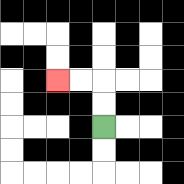{'start': '[4, 5]', 'end': '[2, 3]', 'path_directions': 'U,U,L,L', 'path_coordinates': '[[4, 5], [4, 4], [4, 3], [3, 3], [2, 3]]'}